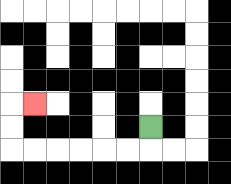{'start': '[6, 5]', 'end': '[1, 4]', 'path_directions': 'D,L,L,L,L,L,L,U,U,R', 'path_coordinates': '[[6, 5], [6, 6], [5, 6], [4, 6], [3, 6], [2, 6], [1, 6], [0, 6], [0, 5], [0, 4], [1, 4]]'}